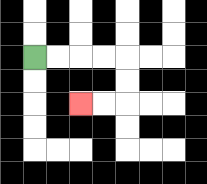{'start': '[1, 2]', 'end': '[3, 4]', 'path_directions': 'R,R,R,R,D,D,L,L', 'path_coordinates': '[[1, 2], [2, 2], [3, 2], [4, 2], [5, 2], [5, 3], [5, 4], [4, 4], [3, 4]]'}